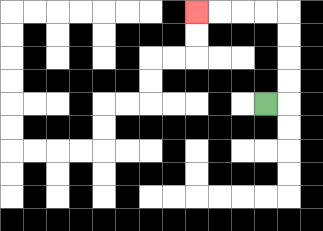{'start': '[11, 4]', 'end': '[8, 0]', 'path_directions': 'R,U,U,U,U,L,L,L,L', 'path_coordinates': '[[11, 4], [12, 4], [12, 3], [12, 2], [12, 1], [12, 0], [11, 0], [10, 0], [9, 0], [8, 0]]'}